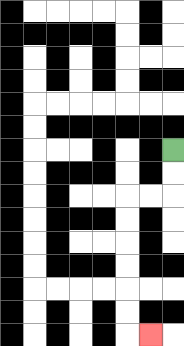{'start': '[7, 6]', 'end': '[6, 14]', 'path_directions': 'D,D,L,L,D,D,D,D,D,D,R', 'path_coordinates': '[[7, 6], [7, 7], [7, 8], [6, 8], [5, 8], [5, 9], [5, 10], [5, 11], [5, 12], [5, 13], [5, 14], [6, 14]]'}